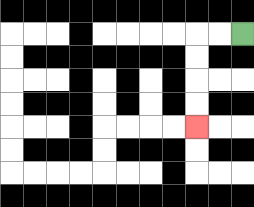{'start': '[10, 1]', 'end': '[8, 5]', 'path_directions': 'L,L,D,D,D,D', 'path_coordinates': '[[10, 1], [9, 1], [8, 1], [8, 2], [8, 3], [8, 4], [8, 5]]'}